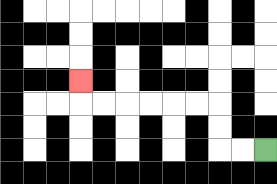{'start': '[11, 6]', 'end': '[3, 3]', 'path_directions': 'L,L,U,U,L,L,L,L,L,L,U', 'path_coordinates': '[[11, 6], [10, 6], [9, 6], [9, 5], [9, 4], [8, 4], [7, 4], [6, 4], [5, 4], [4, 4], [3, 4], [3, 3]]'}